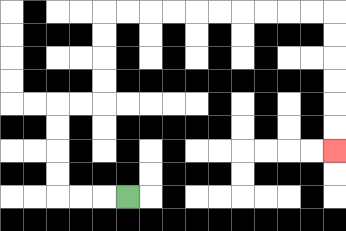{'start': '[5, 8]', 'end': '[14, 6]', 'path_directions': 'L,L,L,U,U,U,U,R,R,U,U,U,U,R,R,R,R,R,R,R,R,R,R,D,D,D,D,D,D', 'path_coordinates': '[[5, 8], [4, 8], [3, 8], [2, 8], [2, 7], [2, 6], [2, 5], [2, 4], [3, 4], [4, 4], [4, 3], [4, 2], [4, 1], [4, 0], [5, 0], [6, 0], [7, 0], [8, 0], [9, 0], [10, 0], [11, 0], [12, 0], [13, 0], [14, 0], [14, 1], [14, 2], [14, 3], [14, 4], [14, 5], [14, 6]]'}